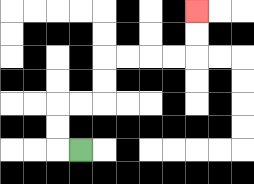{'start': '[3, 6]', 'end': '[8, 0]', 'path_directions': 'L,U,U,R,R,U,U,R,R,R,R,U,U', 'path_coordinates': '[[3, 6], [2, 6], [2, 5], [2, 4], [3, 4], [4, 4], [4, 3], [4, 2], [5, 2], [6, 2], [7, 2], [8, 2], [8, 1], [8, 0]]'}